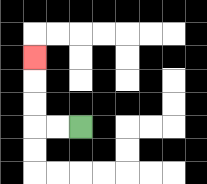{'start': '[3, 5]', 'end': '[1, 2]', 'path_directions': 'L,L,U,U,U', 'path_coordinates': '[[3, 5], [2, 5], [1, 5], [1, 4], [1, 3], [1, 2]]'}